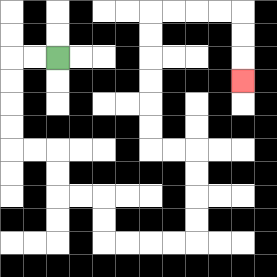{'start': '[2, 2]', 'end': '[10, 3]', 'path_directions': 'L,L,D,D,D,D,R,R,D,D,R,R,D,D,R,R,R,R,U,U,U,U,L,L,U,U,U,U,U,U,R,R,R,R,D,D,D', 'path_coordinates': '[[2, 2], [1, 2], [0, 2], [0, 3], [0, 4], [0, 5], [0, 6], [1, 6], [2, 6], [2, 7], [2, 8], [3, 8], [4, 8], [4, 9], [4, 10], [5, 10], [6, 10], [7, 10], [8, 10], [8, 9], [8, 8], [8, 7], [8, 6], [7, 6], [6, 6], [6, 5], [6, 4], [6, 3], [6, 2], [6, 1], [6, 0], [7, 0], [8, 0], [9, 0], [10, 0], [10, 1], [10, 2], [10, 3]]'}